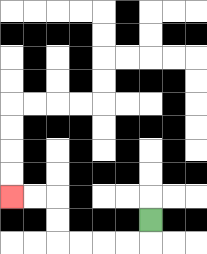{'start': '[6, 9]', 'end': '[0, 8]', 'path_directions': 'D,L,L,L,L,U,U,L,L', 'path_coordinates': '[[6, 9], [6, 10], [5, 10], [4, 10], [3, 10], [2, 10], [2, 9], [2, 8], [1, 8], [0, 8]]'}